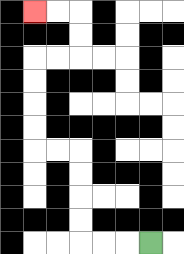{'start': '[6, 10]', 'end': '[1, 0]', 'path_directions': 'L,L,L,U,U,U,U,L,L,U,U,U,U,R,R,U,U,L,L', 'path_coordinates': '[[6, 10], [5, 10], [4, 10], [3, 10], [3, 9], [3, 8], [3, 7], [3, 6], [2, 6], [1, 6], [1, 5], [1, 4], [1, 3], [1, 2], [2, 2], [3, 2], [3, 1], [3, 0], [2, 0], [1, 0]]'}